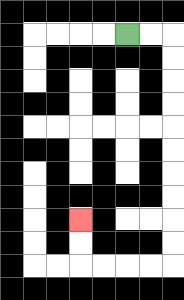{'start': '[5, 1]', 'end': '[3, 9]', 'path_directions': 'R,R,D,D,D,D,D,D,D,D,D,D,L,L,L,L,U,U', 'path_coordinates': '[[5, 1], [6, 1], [7, 1], [7, 2], [7, 3], [7, 4], [7, 5], [7, 6], [7, 7], [7, 8], [7, 9], [7, 10], [7, 11], [6, 11], [5, 11], [4, 11], [3, 11], [3, 10], [3, 9]]'}